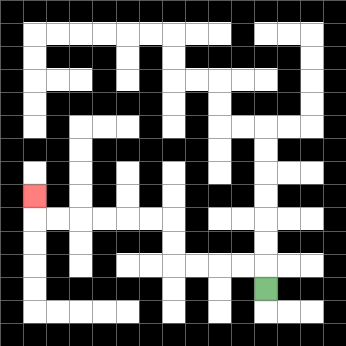{'start': '[11, 12]', 'end': '[1, 8]', 'path_directions': 'U,L,L,L,L,U,U,L,L,L,L,L,L,U', 'path_coordinates': '[[11, 12], [11, 11], [10, 11], [9, 11], [8, 11], [7, 11], [7, 10], [7, 9], [6, 9], [5, 9], [4, 9], [3, 9], [2, 9], [1, 9], [1, 8]]'}